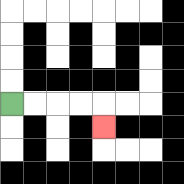{'start': '[0, 4]', 'end': '[4, 5]', 'path_directions': 'R,R,R,R,D', 'path_coordinates': '[[0, 4], [1, 4], [2, 4], [3, 4], [4, 4], [4, 5]]'}